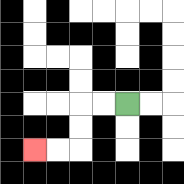{'start': '[5, 4]', 'end': '[1, 6]', 'path_directions': 'L,L,D,D,L,L', 'path_coordinates': '[[5, 4], [4, 4], [3, 4], [3, 5], [3, 6], [2, 6], [1, 6]]'}